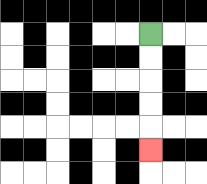{'start': '[6, 1]', 'end': '[6, 6]', 'path_directions': 'D,D,D,D,D', 'path_coordinates': '[[6, 1], [6, 2], [6, 3], [6, 4], [6, 5], [6, 6]]'}